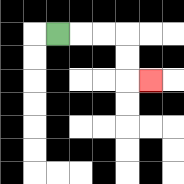{'start': '[2, 1]', 'end': '[6, 3]', 'path_directions': 'R,R,R,D,D,R', 'path_coordinates': '[[2, 1], [3, 1], [4, 1], [5, 1], [5, 2], [5, 3], [6, 3]]'}